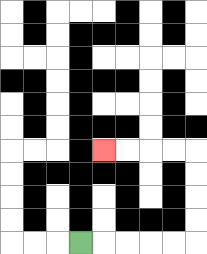{'start': '[3, 10]', 'end': '[4, 6]', 'path_directions': 'R,R,R,R,R,U,U,U,U,L,L,L,L', 'path_coordinates': '[[3, 10], [4, 10], [5, 10], [6, 10], [7, 10], [8, 10], [8, 9], [8, 8], [8, 7], [8, 6], [7, 6], [6, 6], [5, 6], [4, 6]]'}